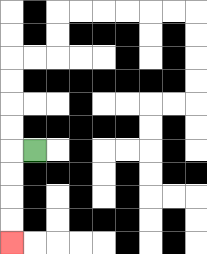{'start': '[1, 6]', 'end': '[0, 10]', 'path_directions': 'L,D,D,D,D', 'path_coordinates': '[[1, 6], [0, 6], [0, 7], [0, 8], [0, 9], [0, 10]]'}